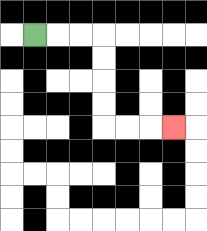{'start': '[1, 1]', 'end': '[7, 5]', 'path_directions': 'R,R,R,D,D,D,D,R,R,R', 'path_coordinates': '[[1, 1], [2, 1], [3, 1], [4, 1], [4, 2], [4, 3], [4, 4], [4, 5], [5, 5], [6, 5], [7, 5]]'}